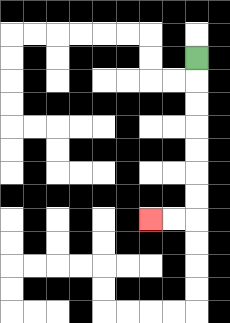{'start': '[8, 2]', 'end': '[6, 9]', 'path_directions': 'D,D,D,D,D,D,D,L,L', 'path_coordinates': '[[8, 2], [8, 3], [8, 4], [8, 5], [8, 6], [8, 7], [8, 8], [8, 9], [7, 9], [6, 9]]'}